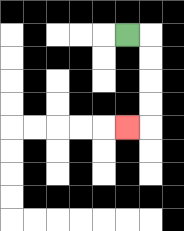{'start': '[5, 1]', 'end': '[5, 5]', 'path_directions': 'R,D,D,D,D,L', 'path_coordinates': '[[5, 1], [6, 1], [6, 2], [6, 3], [6, 4], [6, 5], [5, 5]]'}